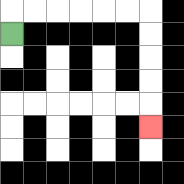{'start': '[0, 1]', 'end': '[6, 5]', 'path_directions': 'U,R,R,R,R,R,R,D,D,D,D,D', 'path_coordinates': '[[0, 1], [0, 0], [1, 0], [2, 0], [3, 0], [4, 0], [5, 0], [6, 0], [6, 1], [6, 2], [6, 3], [6, 4], [6, 5]]'}